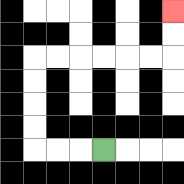{'start': '[4, 6]', 'end': '[7, 0]', 'path_directions': 'L,L,L,U,U,U,U,R,R,R,R,R,R,U,U', 'path_coordinates': '[[4, 6], [3, 6], [2, 6], [1, 6], [1, 5], [1, 4], [1, 3], [1, 2], [2, 2], [3, 2], [4, 2], [5, 2], [6, 2], [7, 2], [7, 1], [7, 0]]'}